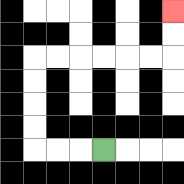{'start': '[4, 6]', 'end': '[7, 0]', 'path_directions': 'L,L,L,U,U,U,U,R,R,R,R,R,R,U,U', 'path_coordinates': '[[4, 6], [3, 6], [2, 6], [1, 6], [1, 5], [1, 4], [1, 3], [1, 2], [2, 2], [3, 2], [4, 2], [5, 2], [6, 2], [7, 2], [7, 1], [7, 0]]'}